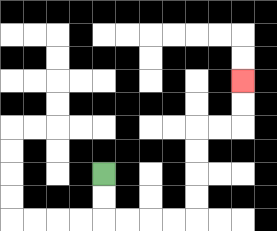{'start': '[4, 7]', 'end': '[10, 3]', 'path_directions': 'D,D,R,R,R,R,U,U,U,U,R,R,U,U', 'path_coordinates': '[[4, 7], [4, 8], [4, 9], [5, 9], [6, 9], [7, 9], [8, 9], [8, 8], [8, 7], [8, 6], [8, 5], [9, 5], [10, 5], [10, 4], [10, 3]]'}